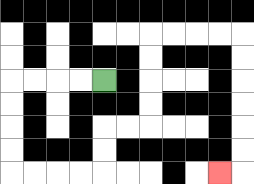{'start': '[4, 3]', 'end': '[9, 7]', 'path_directions': 'L,L,L,L,D,D,D,D,R,R,R,R,U,U,R,R,U,U,U,U,R,R,R,R,D,D,D,D,D,D,L', 'path_coordinates': '[[4, 3], [3, 3], [2, 3], [1, 3], [0, 3], [0, 4], [0, 5], [0, 6], [0, 7], [1, 7], [2, 7], [3, 7], [4, 7], [4, 6], [4, 5], [5, 5], [6, 5], [6, 4], [6, 3], [6, 2], [6, 1], [7, 1], [8, 1], [9, 1], [10, 1], [10, 2], [10, 3], [10, 4], [10, 5], [10, 6], [10, 7], [9, 7]]'}